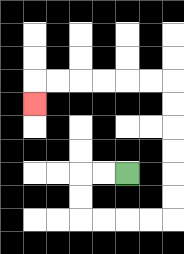{'start': '[5, 7]', 'end': '[1, 4]', 'path_directions': 'L,L,D,D,R,R,R,R,U,U,U,U,U,U,L,L,L,L,L,L,D', 'path_coordinates': '[[5, 7], [4, 7], [3, 7], [3, 8], [3, 9], [4, 9], [5, 9], [6, 9], [7, 9], [7, 8], [7, 7], [7, 6], [7, 5], [7, 4], [7, 3], [6, 3], [5, 3], [4, 3], [3, 3], [2, 3], [1, 3], [1, 4]]'}